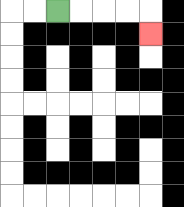{'start': '[2, 0]', 'end': '[6, 1]', 'path_directions': 'R,R,R,R,D', 'path_coordinates': '[[2, 0], [3, 0], [4, 0], [5, 0], [6, 0], [6, 1]]'}